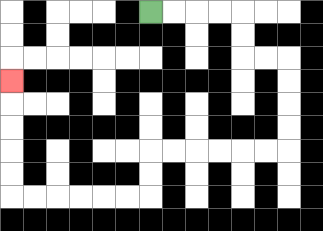{'start': '[6, 0]', 'end': '[0, 3]', 'path_directions': 'R,R,R,R,D,D,R,R,D,D,D,D,L,L,L,L,L,L,D,D,L,L,L,L,L,L,U,U,U,U,U', 'path_coordinates': '[[6, 0], [7, 0], [8, 0], [9, 0], [10, 0], [10, 1], [10, 2], [11, 2], [12, 2], [12, 3], [12, 4], [12, 5], [12, 6], [11, 6], [10, 6], [9, 6], [8, 6], [7, 6], [6, 6], [6, 7], [6, 8], [5, 8], [4, 8], [3, 8], [2, 8], [1, 8], [0, 8], [0, 7], [0, 6], [0, 5], [0, 4], [0, 3]]'}